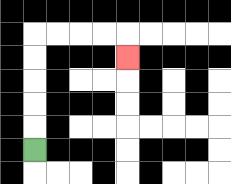{'start': '[1, 6]', 'end': '[5, 2]', 'path_directions': 'U,U,U,U,U,R,R,R,R,D', 'path_coordinates': '[[1, 6], [1, 5], [1, 4], [1, 3], [1, 2], [1, 1], [2, 1], [3, 1], [4, 1], [5, 1], [5, 2]]'}